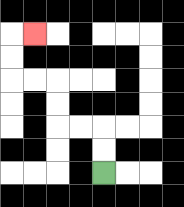{'start': '[4, 7]', 'end': '[1, 1]', 'path_directions': 'U,U,L,L,U,U,L,L,U,U,R', 'path_coordinates': '[[4, 7], [4, 6], [4, 5], [3, 5], [2, 5], [2, 4], [2, 3], [1, 3], [0, 3], [0, 2], [0, 1], [1, 1]]'}